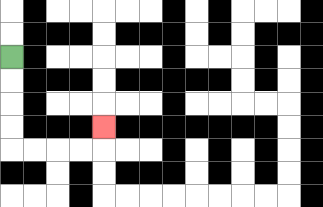{'start': '[0, 2]', 'end': '[4, 5]', 'path_directions': 'D,D,D,D,R,R,R,R,U', 'path_coordinates': '[[0, 2], [0, 3], [0, 4], [0, 5], [0, 6], [1, 6], [2, 6], [3, 6], [4, 6], [4, 5]]'}